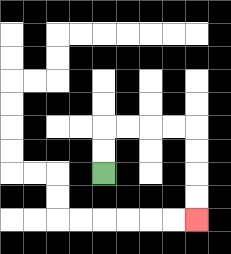{'start': '[4, 7]', 'end': '[8, 9]', 'path_directions': 'U,U,R,R,R,R,D,D,D,D', 'path_coordinates': '[[4, 7], [4, 6], [4, 5], [5, 5], [6, 5], [7, 5], [8, 5], [8, 6], [8, 7], [8, 8], [8, 9]]'}